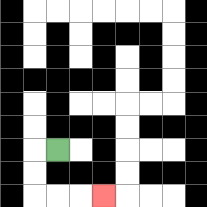{'start': '[2, 6]', 'end': '[4, 8]', 'path_directions': 'L,D,D,R,R,R', 'path_coordinates': '[[2, 6], [1, 6], [1, 7], [1, 8], [2, 8], [3, 8], [4, 8]]'}